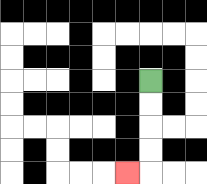{'start': '[6, 3]', 'end': '[5, 7]', 'path_directions': 'D,D,D,D,L', 'path_coordinates': '[[6, 3], [6, 4], [6, 5], [6, 6], [6, 7], [5, 7]]'}